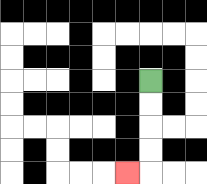{'start': '[6, 3]', 'end': '[5, 7]', 'path_directions': 'D,D,D,D,L', 'path_coordinates': '[[6, 3], [6, 4], [6, 5], [6, 6], [6, 7], [5, 7]]'}